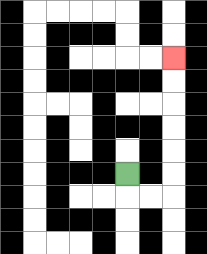{'start': '[5, 7]', 'end': '[7, 2]', 'path_directions': 'D,R,R,U,U,U,U,U,U', 'path_coordinates': '[[5, 7], [5, 8], [6, 8], [7, 8], [7, 7], [7, 6], [7, 5], [7, 4], [7, 3], [7, 2]]'}